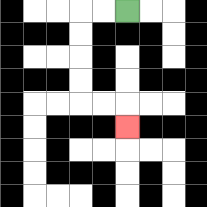{'start': '[5, 0]', 'end': '[5, 5]', 'path_directions': 'L,L,D,D,D,D,R,R,D', 'path_coordinates': '[[5, 0], [4, 0], [3, 0], [3, 1], [3, 2], [3, 3], [3, 4], [4, 4], [5, 4], [5, 5]]'}